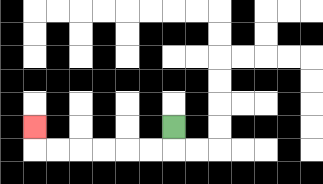{'start': '[7, 5]', 'end': '[1, 5]', 'path_directions': 'D,L,L,L,L,L,L,U', 'path_coordinates': '[[7, 5], [7, 6], [6, 6], [5, 6], [4, 6], [3, 6], [2, 6], [1, 6], [1, 5]]'}